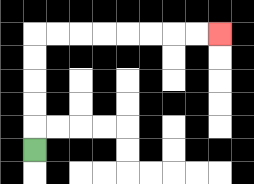{'start': '[1, 6]', 'end': '[9, 1]', 'path_directions': 'U,U,U,U,U,R,R,R,R,R,R,R,R', 'path_coordinates': '[[1, 6], [1, 5], [1, 4], [1, 3], [1, 2], [1, 1], [2, 1], [3, 1], [4, 1], [5, 1], [6, 1], [7, 1], [8, 1], [9, 1]]'}